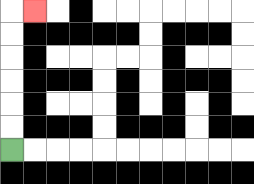{'start': '[0, 6]', 'end': '[1, 0]', 'path_directions': 'U,U,U,U,U,U,R', 'path_coordinates': '[[0, 6], [0, 5], [0, 4], [0, 3], [0, 2], [0, 1], [0, 0], [1, 0]]'}